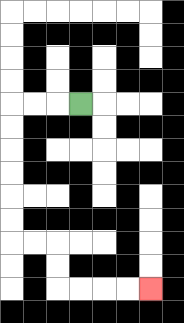{'start': '[3, 4]', 'end': '[6, 12]', 'path_directions': 'L,L,L,D,D,D,D,D,D,R,R,D,D,R,R,R,R', 'path_coordinates': '[[3, 4], [2, 4], [1, 4], [0, 4], [0, 5], [0, 6], [0, 7], [0, 8], [0, 9], [0, 10], [1, 10], [2, 10], [2, 11], [2, 12], [3, 12], [4, 12], [5, 12], [6, 12]]'}